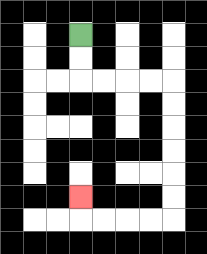{'start': '[3, 1]', 'end': '[3, 8]', 'path_directions': 'D,D,R,R,R,R,D,D,D,D,D,D,L,L,L,L,U', 'path_coordinates': '[[3, 1], [3, 2], [3, 3], [4, 3], [5, 3], [6, 3], [7, 3], [7, 4], [7, 5], [7, 6], [7, 7], [7, 8], [7, 9], [6, 9], [5, 9], [4, 9], [3, 9], [3, 8]]'}